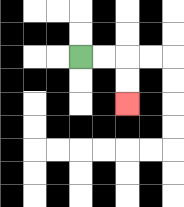{'start': '[3, 2]', 'end': '[5, 4]', 'path_directions': 'R,R,D,D', 'path_coordinates': '[[3, 2], [4, 2], [5, 2], [5, 3], [5, 4]]'}